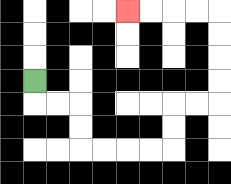{'start': '[1, 3]', 'end': '[5, 0]', 'path_directions': 'D,R,R,D,D,R,R,R,R,U,U,R,R,U,U,U,U,L,L,L,L', 'path_coordinates': '[[1, 3], [1, 4], [2, 4], [3, 4], [3, 5], [3, 6], [4, 6], [5, 6], [6, 6], [7, 6], [7, 5], [7, 4], [8, 4], [9, 4], [9, 3], [9, 2], [9, 1], [9, 0], [8, 0], [7, 0], [6, 0], [5, 0]]'}